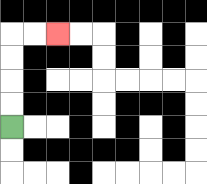{'start': '[0, 5]', 'end': '[2, 1]', 'path_directions': 'U,U,U,U,R,R', 'path_coordinates': '[[0, 5], [0, 4], [0, 3], [0, 2], [0, 1], [1, 1], [2, 1]]'}